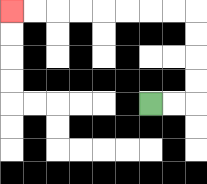{'start': '[6, 4]', 'end': '[0, 0]', 'path_directions': 'R,R,U,U,U,U,L,L,L,L,L,L,L,L', 'path_coordinates': '[[6, 4], [7, 4], [8, 4], [8, 3], [8, 2], [8, 1], [8, 0], [7, 0], [6, 0], [5, 0], [4, 0], [3, 0], [2, 0], [1, 0], [0, 0]]'}